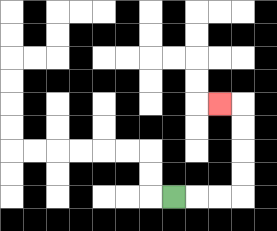{'start': '[7, 8]', 'end': '[9, 4]', 'path_directions': 'R,R,R,U,U,U,U,L', 'path_coordinates': '[[7, 8], [8, 8], [9, 8], [10, 8], [10, 7], [10, 6], [10, 5], [10, 4], [9, 4]]'}